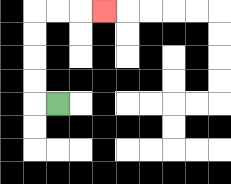{'start': '[2, 4]', 'end': '[4, 0]', 'path_directions': 'L,U,U,U,U,R,R,R', 'path_coordinates': '[[2, 4], [1, 4], [1, 3], [1, 2], [1, 1], [1, 0], [2, 0], [3, 0], [4, 0]]'}